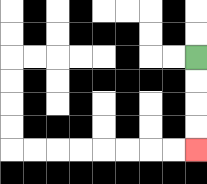{'start': '[8, 2]', 'end': '[8, 6]', 'path_directions': 'D,D,D,D', 'path_coordinates': '[[8, 2], [8, 3], [8, 4], [8, 5], [8, 6]]'}